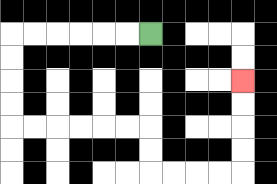{'start': '[6, 1]', 'end': '[10, 3]', 'path_directions': 'L,L,L,L,L,L,D,D,D,D,R,R,R,R,R,R,D,D,R,R,R,R,U,U,U,U', 'path_coordinates': '[[6, 1], [5, 1], [4, 1], [3, 1], [2, 1], [1, 1], [0, 1], [0, 2], [0, 3], [0, 4], [0, 5], [1, 5], [2, 5], [3, 5], [4, 5], [5, 5], [6, 5], [6, 6], [6, 7], [7, 7], [8, 7], [9, 7], [10, 7], [10, 6], [10, 5], [10, 4], [10, 3]]'}